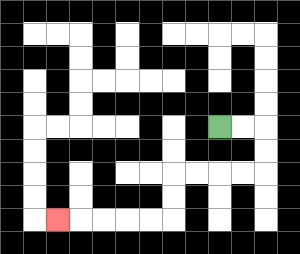{'start': '[9, 5]', 'end': '[2, 9]', 'path_directions': 'R,R,D,D,L,L,L,L,D,D,L,L,L,L,L', 'path_coordinates': '[[9, 5], [10, 5], [11, 5], [11, 6], [11, 7], [10, 7], [9, 7], [8, 7], [7, 7], [7, 8], [7, 9], [6, 9], [5, 9], [4, 9], [3, 9], [2, 9]]'}